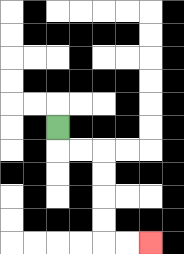{'start': '[2, 5]', 'end': '[6, 10]', 'path_directions': 'D,R,R,D,D,D,D,R,R', 'path_coordinates': '[[2, 5], [2, 6], [3, 6], [4, 6], [4, 7], [4, 8], [4, 9], [4, 10], [5, 10], [6, 10]]'}